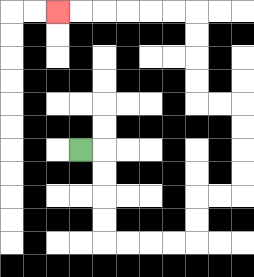{'start': '[3, 6]', 'end': '[2, 0]', 'path_directions': 'R,D,D,D,D,R,R,R,R,U,U,R,R,U,U,U,U,L,L,U,U,U,U,L,L,L,L,L,L', 'path_coordinates': '[[3, 6], [4, 6], [4, 7], [4, 8], [4, 9], [4, 10], [5, 10], [6, 10], [7, 10], [8, 10], [8, 9], [8, 8], [9, 8], [10, 8], [10, 7], [10, 6], [10, 5], [10, 4], [9, 4], [8, 4], [8, 3], [8, 2], [8, 1], [8, 0], [7, 0], [6, 0], [5, 0], [4, 0], [3, 0], [2, 0]]'}